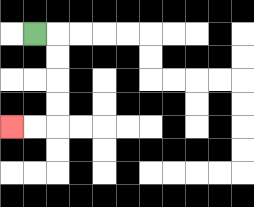{'start': '[1, 1]', 'end': '[0, 5]', 'path_directions': 'R,D,D,D,D,L,L', 'path_coordinates': '[[1, 1], [2, 1], [2, 2], [2, 3], [2, 4], [2, 5], [1, 5], [0, 5]]'}